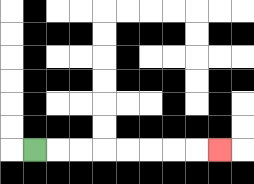{'start': '[1, 6]', 'end': '[9, 6]', 'path_directions': 'R,R,R,R,R,R,R,R', 'path_coordinates': '[[1, 6], [2, 6], [3, 6], [4, 6], [5, 6], [6, 6], [7, 6], [8, 6], [9, 6]]'}